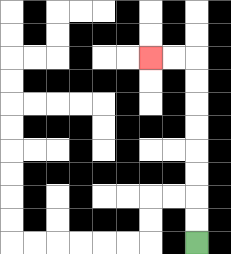{'start': '[8, 10]', 'end': '[6, 2]', 'path_directions': 'U,U,U,U,U,U,U,U,L,L', 'path_coordinates': '[[8, 10], [8, 9], [8, 8], [8, 7], [8, 6], [8, 5], [8, 4], [8, 3], [8, 2], [7, 2], [6, 2]]'}